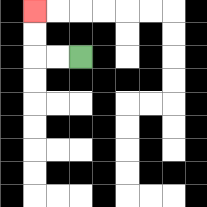{'start': '[3, 2]', 'end': '[1, 0]', 'path_directions': 'L,L,U,U', 'path_coordinates': '[[3, 2], [2, 2], [1, 2], [1, 1], [1, 0]]'}